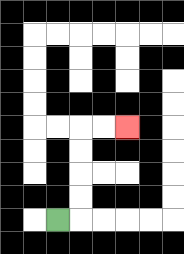{'start': '[2, 9]', 'end': '[5, 5]', 'path_directions': 'R,U,U,U,U,R,R', 'path_coordinates': '[[2, 9], [3, 9], [3, 8], [3, 7], [3, 6], [3, 5], [4, 5], [5, 5]]'}